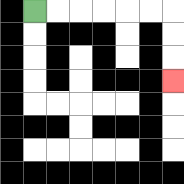{'start': '[1, 0]', 'end': '[7, 3]', 'path_directions': 'R,R,R,R,R,R,D,D,D', 'path_coordinates': '[[1, 0], [2, 0], [3, 0], [4, 0], [5, 0], [6, 0], [7, 0], [7, 1], [7, 2], [7, 3]]'}